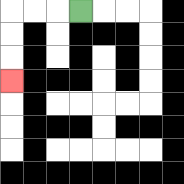{'start': '[3, 0]', 'end': '[0, 3]', 'path_directions': 'L,L,L,D,D,D', 'path_coordinates': '[[3, 0], [2, 0], [1, 0], [0, 0], [0, 1], [0, 2], [0, 3]]'}